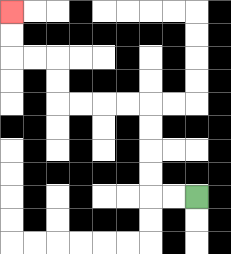{'start': '[8, 8]', 'end': '[0, 0]', 'path_directions': 'L,L,U,U,U,U,L,L,L,L,U,U,L,L,U,U', 'path_coordinates': '[[8, 8], [7, 8], [6, 8], [6, 7], [6, 6], [6, 5], [6, 4], [5, 4], [4, 4], [3, 4], [2, 4], [2, 3], [2, 2], [1, 2], [0, 2], [0, 1], [0, 0]]'}